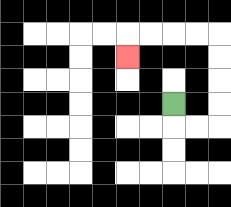{'start': '[7, 4]', 'end': '[5, 2]', 'path_directions': 'D,R,R,U,U,U,U,L,L,L,L,D', 'path_coordinates': '[[7, 4], [7, 5], [8, 5], [9, 5], [9, 4], [9, 3], [9, 2], [9, 1], [8, 1], [7, 1], [6, 1], [5, 1], [5, 2]]'}